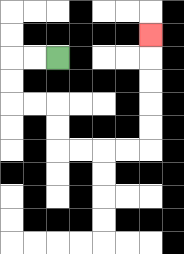{'start': '[2, 2]', 'end': '[6, 1]', 'path_directions': 'L,L,D,D,R,R,D,D,R,R,R,R,U,U,U,U,U', 'path_coordinates': '[[2, 2], [1, 2], [0, 2], [0, 3], [0, 4], [1, 4], [2, 4], [2, 5], [2, 6], [3, 6], [4, 6], [5, 6], [6, 6], [6, 5], [6, 4], [6, 3], [6, 2], [6, 1]]'}